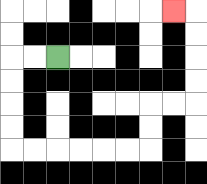{'start': '[2, 2]', 'end': '[7, 0]', 'path_directions': 'L,L,D,D,D,D,R,R,R,R,R,R,U,U,R,R,U,U,U,U,L', 'path_coordinates': '[[2, 2], [1, 2], [0, 2], [0, 3], [0, 4], [0, 5], [0, 6], [1, 6], [2, 6], [3, 6], [4, 6], [5, 6], [6, 6], [6, 5], [6, 4], [7, 4], [8, 4], [8, 3], [8, 2], [8, 1], [8, 0], [7, 0]]'}